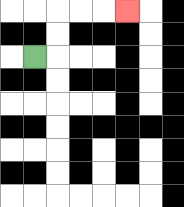{'start': '[1, 2]', 'end': '[5, 0]', 'path_directions': 'R,U,U,R,R,R', 'path_coordinates': '[[1, 2], [2, 2], [2, 1], [2, 0], [3, 0], [4, 0], [5, 0]]'}